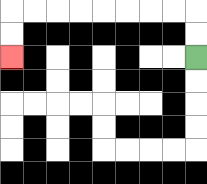{'start': '[8, 2]', 'end': '[0, 2]', 'path_directions': 'U,U,L,L,L,L,L,L,L,L,D,D', 'path_coordinates': '[[8, 2], [8, 1], [8, 0], [7, 0], [6, 0], [5, 0], [4, 0], [3, 0], [2, 0], [1, 0], [0, 0], [0, 1], [0, 2]]'}